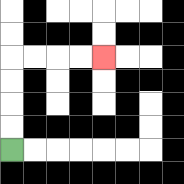{'start': '[0, 6]', 'end': '[4, 2]', 'path_directions': 'U,U,U,U,R,R,R,R', 'path_coordinates': '[[0, 6], [0, 5], [0, 4], [0, 3], [0, 2], [1, 2], [2, 2], [3, 2], [4, 2]]'}